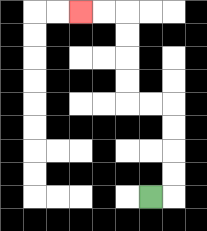{'start': '[6, 8]', 'end': '[3, 0]', 'path_directions': 'R,U,U,U,U,L,L,U,U,U,U,L,L', 'path_coordinates': '[[6, 8], [7, 8], [7, 7], [7, 6], [7, 5], [7, 4], [6, 4], [5, 4], [5, 3], [5, 2], [5, 1], [5, 0], [4, 0], [3, 0]]'}